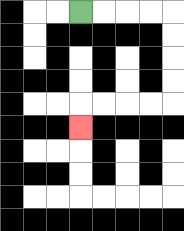{'start': '[3, 0]', 'end': '[3, 5]', 'path_directions': 'R,R,R,R,D,D,D,D,L,L,L,L,D', 'path_coordinates': '[[3, 0], [4, 0], [5, 0], [6, 0], [7, 0], [7, 1], [7, 2], [7, 3], [7, 4], [6, 4], [5, 4], [4, 4], [3, 4], [3, 5]]'}